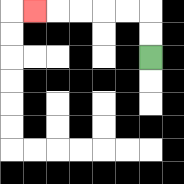{'start': '[6, 2]', 'end': '[1, 0]', 'path_directions': 'U,U,L,L,L,L,L', 'path_coordinates': '[[6, 2], [6, 1], [6, 0], [5, 0], [4, 0], [3, 0], [2, 0], [1, 0]]'}